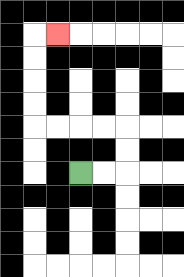{'start': '[3, 7]', 'end': '[2, 1]', 'path_directions': 'R,R,U,U,L,L,L,L,U,U,U,U,R', 'path_coordinates': '[[3, 7], [4, 7], [5, 7], [5, 6], [5, 5], [4, 5], [3, 5], [2, 5], [1, 5], [1, 4], [1, 3], [1, 2], [1, 1], [2, 1]]'}